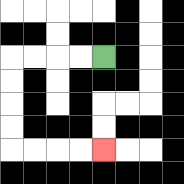{'start': '[4, 2]', 'end': '[4, 6]', 'path_directions': 'L,L,L,L,D,D,D,D,R,R,R,R', 'path_coordinates': '[[4, 2], [3, 2], [2, 2], [1, 2], [0, 2], [0, 3], [0, 4], [0, 5], [0, 6], [1, 6], [2, 6], [3, 6], [4, 6]]'}